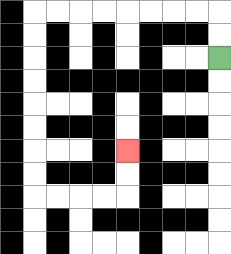{'start': '[9, 2]', 'end': '[5, 6]', 'path_directions': 'U,U,L,L,L,L,L,L,L,L,D,D,D,D,D,D,D,D,R,R,R,R,U,U', 'path_coordinates': '[[9, 2], [9, 1], [9, 0], [8, 0], [7, 0], [6, 0], [5, 0], [4, 0], [3, 0], [2, 0], [1, 0], [1, 1], [1, 2], [1, 3], [1, 4], [1, 5], [1, 6], [1, 7], [1, 8], [2, 8], [3, 8], [4, 8], [5, 8], [5, 7], [5, 6]]'}